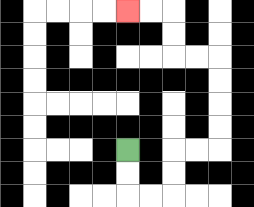{'start': '[5, 6]', 'end': '[5, 0]', 'path_directions': 'D,D,R,R,U,U,R,R,U,U,U,U,L,L,U,U,L,L', 'path_coordinates': '[[5, 6], [5, 7], [5, 8], [6, 8], [7, 8], [7, 7], [7, 6], [8, 6], [9, 6], [9, 5], [9, 4], [9, 3], [9, 2], [8, 2], [7, 2], [7, 1], [7, 0], [6, 0], [5, 0]]'}